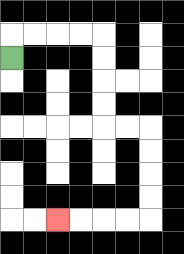{'start': '[0, 2]', 'end': '[2, 9]', 'path_directions': 'U,R,R,R,R,D,D,D,D,R,R,D,D,D,D,L,L,L,L', 'path_coordinates': '[[0, 2], [0, 1], [1, 1], [2, 1], [3, 1], [4, 1], [4, 2], [4, 3], [4, 4], [4, 5], [5, 5], [6, 5], [6, 6], [6, 7], [6, 8], [6, 9], [5, 9], [4, 9], [3, 9], [2, 9]]'}